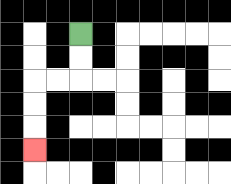{'start': '[3, 1]', 'end': '[1, 6]', 'path_directions': 'D,D,L,L,D,D,D', 'path_coordinates': '[[3, 1], [3, 2], [3, 3], [2, 3], [1, 3], [1, 4], [1, 5], [1, 6]]'}